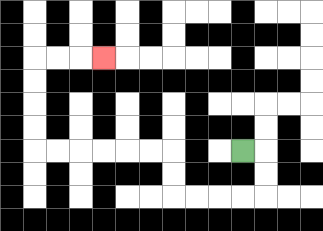{'start': '[10, 6]', 'end': '[4, 2]', 'path_directions': 'R,D,D,L,L,L,L,U,U,L,L,L,L,L,L,U,U,U,U,R,R,R', 'path_coordinates': '[[10, 6], [11, 6], [11, 7], [11, 8], [10, 8], [9, 8], [8, 8], [7, 8], [7, 7], [7, 6], [6, 6], [5, 6], [4, 6], [3, 6], [2, 6], [1, 6], [1, 5], [1, 4], [1, 3], [1, 2], [2, 2], [3, 2], [4, 2]]'}